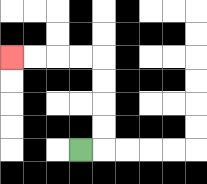{'start': '[3, 6]', 'end': '[0, 2]', 'path_directions': 'R,U,U,U,U,L,L,L,L', 'path_coordinates': '[[3, 6], [4, 6], [4, 5], [4, 4], [4, 3], [4, 2], [3, 2], [2, 2], [1, 2], [0, 2]]'}